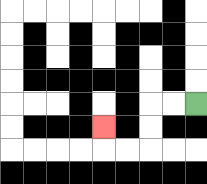{'start': '[8, 4]', 'end': '[4, 5]', 'path_directions': 'L,L,D,D,L,L,U', 'path_coordinates': '[[8, 4], [7, 4], [6, 4], [6, 5], [6, 6], [5, 6], [4, 6], [4, 5]]'}